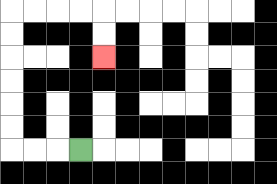{'start': '[3, 6]', 'end': '[4, 2]', 'path_directions': 'L,L,L,U,U,U,U,U,U,R,R,R,R,D,D', 'path_coordinates': '[[3, 6], [2, 6], [1, 6], [0, 6], [0, 5], [0, 4], [0, 3], [0, 2], [0, 1], [0, 0], [1, 0], [2, 0], [3, 0], [4, 0], [4, 1], [4, 2]]'}